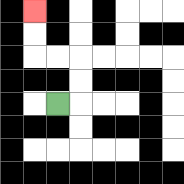{'start': '[2, 4]', 'end': '[1, 0]', 'path_directions': 'R,U,U,L,L,U,U', 'path_coordinates': '[[2, 4], [3, 4], [3, 3], [3, 2], [2, 2], [1, 2], [1, 1], [1, 0]]'}